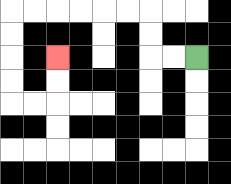{'start': '[8, 2]', 'end': '[2, 2]', 'path_directions': 'L,L,U,U,L,L,L,L,L,L,D,D,D,D,R,R,U,U', 'path_coordinates': '[[8, 2], [7, 2], [6, 2], [6, 1], [6, 0], [5, 0], [4, 0], [3, 0], [2, 0], [1, 0], [0, 0], [0, 1], [0, 2], [0, 3], [0, 4], [1, 4], [2, 4], [2, 3], [2, 2]]'}